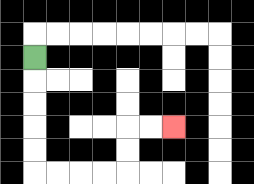{'start': '[1, 2]', 'end': '[7, 5]', 'path_directions': 'D,D,D,D,D,R,R,R,R,U,U,R,R', 'path_coordinates': '[[1, 2], [1, 3], [1, 4], [1, 5], [1, 6], [1, 7], [2, 7], [3, 7], [4, 7], [5, 7], [5, 6], [5, 5], [6, 5], [7, 5]]'}